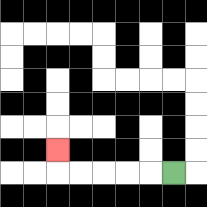{'start': '[7, 7]', 'end': '[2, 6]', 'path_directions': 'L,L,L,L,L,U', 'path_coordinates': '[[7, 7], [6, 7], [5, 7], [4, 7], [3, 7], [2, 7], [2, 6]]'}